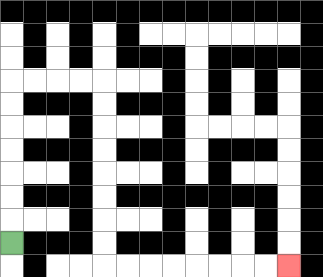{'start': '[0, 10]', 'end': '[12, 11]', 'path_directions': 'U,U,U,U,U,U,U,R,R,R,R,D,D,D,D,D,D,D,D,R,R,R,R,R,R,R,R', 'path_coordinates': '[[0, 10], [0, 9], [0, 8], [0, 7], [0, 6], [0, 5], [0, 4], [0, 3], [1, 3], [2, 3], [3, 3], [4, 3], [4, 4], [4, 5], [4, 6], [4, 7], [4, 8], [4, 9], [4, 10], [4, 11], [5, 11], [6, 11], [7, 11], [8, 11], [9, 11], [10, 11], [11, 11], [12, 11]]'}